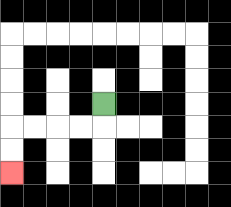{'start': '[4, 4]', 'end': '[0, 7]', 'path_directions': 'D,L,L,L,L,D,D', 'path_coordinates': '[[4, 4], [4, 5], [3, 5], [2, 5], [1, 5], [0, 5], [0, 6], [0, 7]]'}